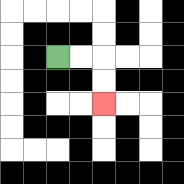{'start': '[2, 2]', 'end': '[4, 4]', 'path_directions': 'R,R,D,D', 'path_coordinates': '[[2, 2], [3, 2], [4, 2], [4, 3], [4, 4]]'}